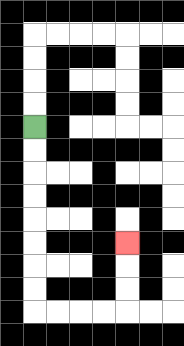{'start': '[1, 5]', 'end': '[5, 10]', 'path_directions': 'D,D,D,D,D,D,D,D,R,R,R,R,U,U,U', 'path_coordinates': '[[1, 5], [1, 6], [1, 7], [1, 8], [1, 9], [1, 10], [1, 11], [1, 12], [1, 13], [2, 13], [3, 13], [4, 13], [5, 13], [5, 12], [5, 11], [5, 10]]'}